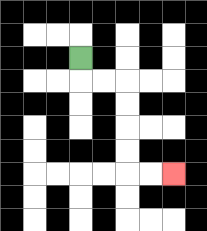{'start': '[3, 2]', 'end': '[7, 7]', 'path_directions': 'D,R,R,D,D,D,D,R,R', 'path_coordinates': '[[3, 2], [3, 3], [4, 3], [5, 3], [5, 4], [5, 5], [5, 6], [5, 7], [6, 7], [7, 7]]'}